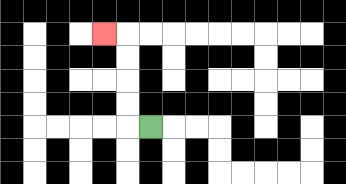{'start': '[6, 5]', 'end': '[4, 1]', 'path_directions': 'L,U,U,U,U,L', 'path_coordinates': '[[6, 5], [5, 5], [5, 4], [5, 3], [5, 2], [5, 1], [4, 1]]'}